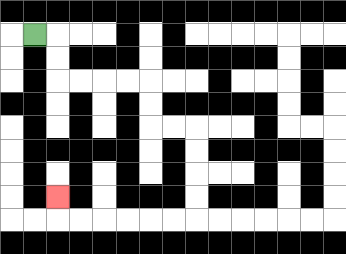{'start': '[1, 1]', 'end': '[2, 8]', 'path_directions': 'R,D,D,R,R,R,R,D,D,R,R,D,D,D,D,L,L,L,L,L,L,U', 'path_coordinates': '[[1, 1], [2, 1], [2, 2], [2, 3], [3, 3], [4, 3], [5, 3], [6, 3], [6, 4], [6, 5], [7, 5], [8, 5], [8, 6], [8, 7], [8, 8], [8, 9], [7, 9], [6, 9], [5, 9], [4, 9], [3, 9], [2, 9], [2, 8]]'}